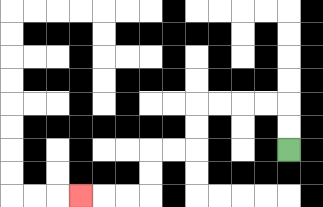{'start': '[12, 6]', 'end': '[3, 8]', 'path_directions': 'U,U,L,L,L,L,D,D,L,L,D,D,L,L,L', 'path_coordinates': '[[12, 6], [12, 5], [12, 4], [11, 4], [10, 4], [9, 4], [8, 4], [8, 5], [8, 6], [7, 6], [6, 6], [6, 7], [6, 8], [5, 8], [4, 8], [3, 8]]'}